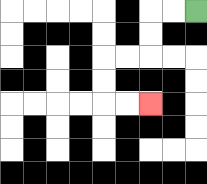{'start': '[8, 0]', 'end': '[6, 4]', 'path_directions': 'L,L,D,D,L,L,D,D,R,R', 'path_coordinates': '[[8, 0], [7, 0], [6, 0], [6, 1], [6, 2], [5, 2], [4, 2], [4, 3], [4, 4], [5, 4], [6, 4]]'}